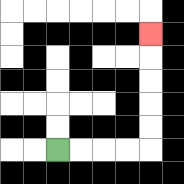{'start': '[2, 6]', 'end': '[6, 1]', 'path_directions': 'R,R,R,R,U,U,U,U,U', 'path_coordinates': '[[2, 6], [3, 6], [4, 6], [5, 6], [6, 6], [6, 5], [6, 4], [6, 3], [6, 2], [6, 1]]'}